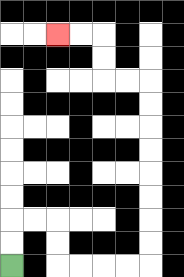{'start': '[0, 11]', 'end': '[2, 1]', 'path_directions': 'U,U,R,R,D,D,R,R,R,R,U,U,U,U,U,U,U,U,L,L,U,U,L,L', 'path_coordinates': '[[0, 11], [0, 10], [0, 9], [1, 9], [2, 9], [2, 10], [2, 11], [3, 11], [4, 11], [5, 11], [6, 11], [6, 10], [6, 9], [6, 8], [6, 7], [6, 6], [6, 5], [6, 4], [6, 3], [5, 3], [4, 3], [4, 2], [4, 1], [3, 1], [2, 1]]'}